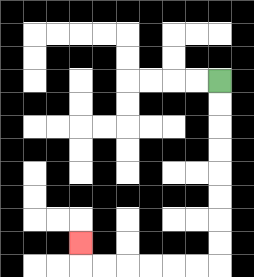{'start': '[9, 3]', 'end': '[3, 10]', 'path_directions': 'D,D,D,D,D,D,D,D,L,L,L,L,L,L,U', 'path_coordinates': '[[9, 3], [9, 4], [9, 5], [9, 6], [9, 7], [9, 8], [9, 9], [9, 10], [9, 11], [8, 11], [7, 11], [6, 11], [5, 11], [4, 11], [3, 11], [3, 10]]'}